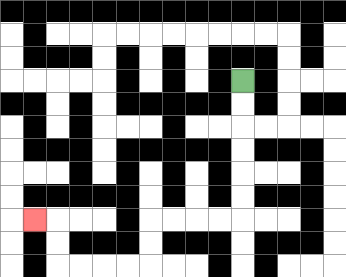{'start': '[10, 3]', 'end': '[1, 9]', 'path_directions': 'D,D,D,D,D,D,L,L,L,L,D,D,L,L,L,L,U,U,L', 'path_coordinates': '[[10, 3], [10, 4], [10, 5], [10, 6], [10, 7], [10, 8], [10, 9], [9, 9], [8, 9], [7, 9], [6, 9], [6, 10], [6, 11], [5, 11], [4, 11], [3, 11], [2, 11], [2, 10], [2, 9], [1, 9]]'}